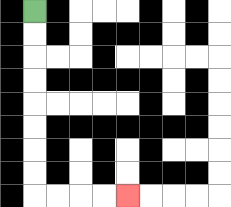{'start': '[1, 0]', 'end': '[5, 8]', 'path_directions': 'D,D,D,D,D,D,D,D,R,R,R,R', 'path_coordinates': '[[1, 0], [1, 1], [1, 2], [1, 3], [1, 4], [1, 5], [1, 6], [1, 7], [1, 8], [2, 8], [3, 8], [4, 8], [5, 8]]'}